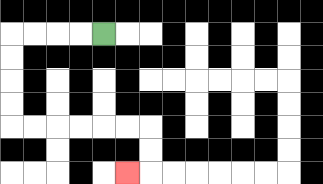{'start': '[4, 1]', 'end': '[5, 7]', 'path_directions': 'L,L,L,L,D,D,D,D,R,R,R,R,R,R,D,D,L', 'path_coordinates': '[[4, 1], [3, 1], [2, 1], [1, 1], [0, 1], [0, 2], [0, 3], [0, 4], [0, 5], [1, 5], [2, 5], [3, 5], [4, 5], [5, 5], [6, 5], [6, 6], [6, 7], [5, 7]]'}